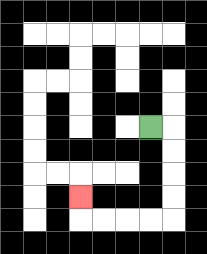{'start': '[6, 5]', 'end': '[3, 8]', 'path_directions': 'R,D,D,D,D,L,L,L,L,U', 'path_coordinates': '[[6, 5], [7, 5], [7, 6], [7, 7], [7, 8], [7, 9], [6, 9], [5, 9], [4, 9], [3, 9], [3, 8]]'}